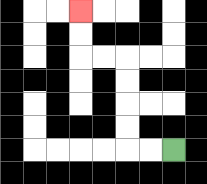{'start': '[7, 6]', 'end': '[3, 0]', 'path_directions': 'L,L,U,U,U,U,L,L,U,U', 'path_coordinates': '[[7, 6], [6, 6], [5, 6], [5, 5], [5, 4], [5, 3], [5, 2], [4, 2], [3, 2], [3, 1], [3, 0]]'}